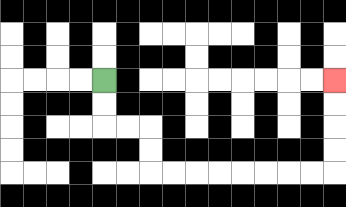{'start': '[4, 3]', 'end': '[14, 3]', 'path_directions': 'D,D,R,R,D,D,R,R,R,R,R,R,R,R,U,U,U,U', 'path_coordinates': '[[4, 3], [4, 4], [4, 5], [5, 5], [6, 5], [6, 6], [6, 7], [7, 7], [8, 7], [9, 7], [10, 7], [11, 7], [12, 7], [13, 7], [14, 7], [14, 6], [14, 5], [14, 4], [14, 3]]'}